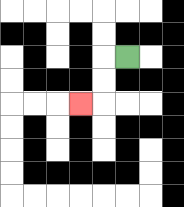{'start': '[5, 2]', 'end': '[3, 4]', 'path_directions': 'L,D,D,L', 'path_coordinates': '[[5, 2], [4, 2], [4, 3], [4, 4], [3, 4]]'}